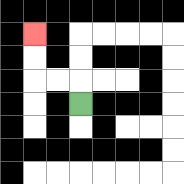{'start': '[3, 4]', 'end': '[1, 1]', 'path_directions': 'U,L,L,U,U', 'path_coordinates': '[[3, 4], [3, 3], [2, 3], [1, 3], [1, 2], [1, 1]]'}